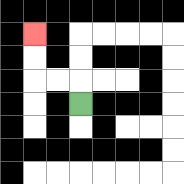{'start': '[3, 4]', 'end': '[1, 1]', 'path_directions': 'U,L,L,U,U', 'path_coordinates': '[[3, 4], [3, 3], [2, 3], [1, 3], [1, 2], [1, 1]]'}